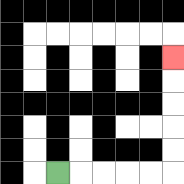{'start': '[2, 7]', 'end': '[7, 2]', 'path_directions': 'R,R,R,R,R,U,U,U,U,U', 'path_coordinates': '[[2, 7], [3, 7], [4, 7], [5, 7], [6, 7], [7, 7], [7, 6], [7, 5], [7, 4], [7, 3], [7, 2]]'}